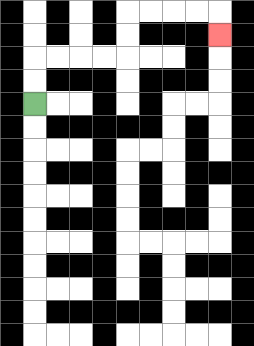{'start': '[1, 4]', 'end': '[9, 1]', 'path_directions': 'U,U,R,R,R,R,U,U,R,R,R,R,D', 'path_coordinates': '[[1, 4], [1, 3], [1, 2], [2, 2], [3, 2], [4, 2], [5, 2], [5, 1], [5, 0], [6, 0], [7, 0], [8, 0], [9, 0], [9, 1]]'}